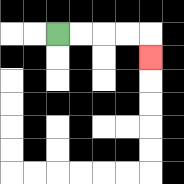{'start': '[2, 1]', 'end': '[6, 2]', 'path_directions': 'R,R,R,R,D', 'path_coordinates': '[[2, 1], [3, 1], [4, 1], [5, 1], [6, 1], [6, 2]]'}